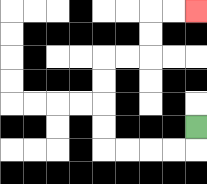{'start': '[8, 5]', 'end': '[8, 0]', 'path_directions': 'D,L,L,L,L,U,U,U,U,R,R,U,U,R,R', 'path_coordinates': '[[8, 5], [8, 6], [7, 6], [6, 6], [5, 6], [4, 6], [4, 5], [4, 4], [4, 3], [4, 2], [5, 2], [6, 2], [6, 1], [6, 0], [7, 0], [8, 0]]'}